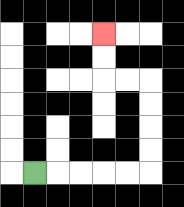{'start': '[1, 7]', 'end': '[4, 1]', 'path_directions': 'R,R,R,R,R,U,U,U,U,L,L,U,U', 'path_coordinates': '[[1, 7], [2, 7], [3, 7], [4, 7], [5, 7], [6, 7], [6, 6], [6, 5], [6, 4], [6, 3], [5, 3], [4, 3], [4, 2], [4, 1]]'}